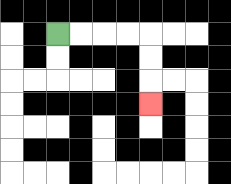{'start': '[2, 1]', 'end': '[6, 4]', 'path_directions': 'R,R,R,R,D,D,D', 'path_coordinates': '[[2, 1], [3, 1], [4, 1], [5, 1], [6, 1], [6, 2], [6, 3], [6, 4]]'}